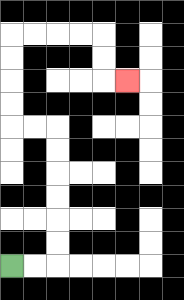{'start': '[0, 11]', 'end': '[5, 3]', 'path_directions': 'R,R,U,U,U,U,U,U,L,L,U,U,U,U,R,R,R,R,D,D,R', 'path_coordinates': '[[0, 11], [1, 11], [2, 11], [2, 10], [2, 9], [2, 8], [2, 7], [2, 6], [2, 5], [1, 5], [0, 5], [0, 4], [0, 3], [0, 2], [0, 1], [1, 1], [2, 1], [3, 1], [4, 1], [4, 2], [4, 3], [5, 3]]'}